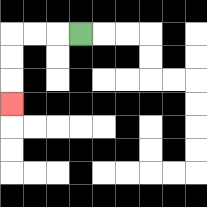{'start': '[3, 1]', 'end': '[0, 4]', 'path_directions': 'L,L,L,D,D,D', 'path_coordinates': '[[3, 1], [2, 1], [1, 1], [0, 1], [0, 2], [0, 3], [0, 4]]'}